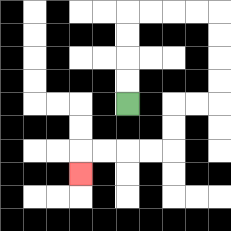{'start': '[5, 4]', 'end': '[3, 7]', 'path_directions': 'U,U,U,U,R,R,R,R,D,D,D,D,L,L,D,D,L,L,L,L,D', 'path_coordinates': '[[5, 4], [5, 3], [5, 2], [5, 1], [5, 0], [6, 0], [7, 0], [8, 0], [9, 0], [9, 1], [9, 2], [9, 3], [9, 4], [8, 4], [7, 4], [7, 5], [7, 6], [6, 6], [5, 6], [4, 6], [3, 6], [3, 7]]'}